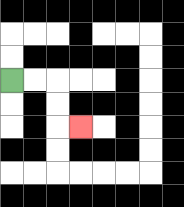{'start': '[0, 3]', 'end': '[3, 5]', 'path_directions': 'R,R,D,D,R', 'path_coordinates': '[[0, 3], [1, 3], [2, 3], [2, 4], [2, 5], [3, 5]]'}